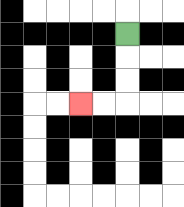{'start': '[5, 1]', 'end': '[3, 4]', 'path_directions': 'D,D,D,L,L', 'path_coordinates': '[[5, 1], [5, 2], [5, 3], [5, 4], [4, 4], [3, 4]]'}